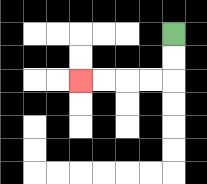{'start': '[7, 1]', 'end': '[3, 3]', 'path_directions': 'D,D,L,L,L,L', 'path_coordinates': '[[7, 1], [7, 2], [7, 3], [6, 3], [5, 3], [4, 3], [3, 3]]'}